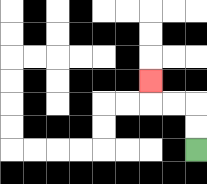{'start': '[8, 6]', 'end': '[6, 3]', 'path_directions': 'U,U,L,L,U', 'path_coordinates': '[[8, 6], [8, 5], [8, 4], [7, 4], [6, 4], [6, 3]]'}